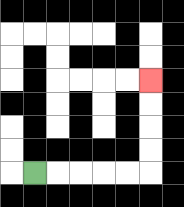{'start': '[1, 7]', 'end': '[6, 3]', 'path_directions': 'R,R,R,R,R,U,U,U,U', 'path_coordinates': '[[1, 7], [2, 7], [3, 7], [4, 7], [5, 7], [6, 7], [6, 6], [6, 5], [6, 4], [6, 3]]'}